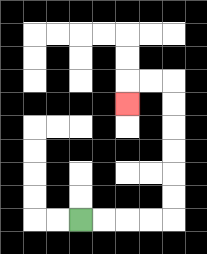{'start': '[3, 9]', 'end': '[5, 4]', 'path_directions': 'R,R,R,R,U,U,U,U,U,U,L,L,D', 'path_coordinates': '[[3, 9], [4, 9], [5, 9], [6, 9], [7, 9], [7, 8], [7, 7], [7, 6], [7, 5], [7, 4], [7, 3], [6, 3], [5, 3], [5, 4]]'}